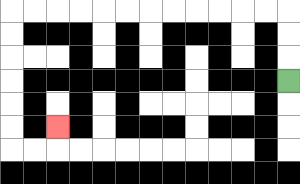{'start': '[12, 3]', 'end': '[2, 5]', 'path_directions': 'U,U,U,L,L,L,L,L,L,L,L,L,L,L,L,D,D,D,D,D,D,R,R,U', 'path_coordinates': '[[12, 3], [12, 2], [12, 1], [12, 0], [11, 0], [10, 0], [9, 0], [8, 0], [7, 0], [6, 0], [5, 0], [4, 0], [3, 0], [2, 0], [1, 0], [0, 0], [0, 1], [0, 2], [0, 3], [0, 4], [0, 5], [0, 6], [1, 6], [2, 6], [2, 5]]'}